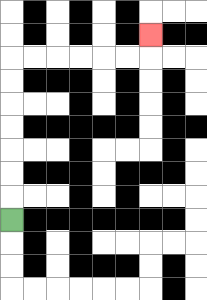{'start': '[0, 9]', 'end': '[6, 1]', 'path_directions': 'U,U,U,U,U,U,U,R,R,R,R,R,R,U', 'path_coordinates': '[[0, 9], [0, 8], [0, 7], [0, 6], [0, 5], [0, 4], [0, 3], [0, 2], [1, 2], [2, 2], [3, 2], [4, 2], [5, 2], [6, 2], [6, 1]]'}